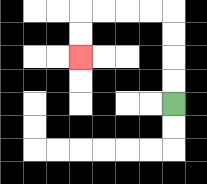{'start': '[7, 4]', 'end': '[3, 2]', 'path_directions': 'U,U,U,U,L,L,L,L,D,D', 'path_coordinates': '[[7, 4], [7, 3], [7, 2], [7, 1], [7, 0], [6, 0], [5, 0], [4, 0], [3, 0], [3, 1], [3, 2]]'}